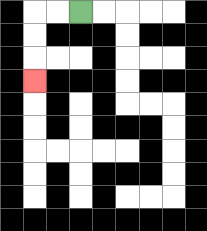{'start': '[3, 0]', 'end': '[1, 3]', 'path_directions': 'L,L,D,D,D', 'path_coordinates': '[[3, 0], [2, 0], [1, 0], [1, 1], [1, 2], [1, 3]]'}